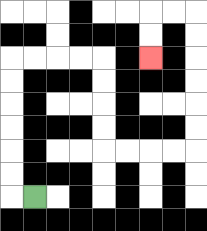{'start': '[1, 8]', 'end': '[6, 2]', 'path_directions': 'L,U,U,U,U,U,U,R,R,R,R,D,D,D,D,R,R,R,R,U,U,U,U,U,U,L,L,D,D', 'path_coordinates': '[[1, 8], [0, 8], [0, 7], [0, 6], [0, 5], [0, 4], [0, 3], [0, 2], [1, 2], [2, 2], [3, 2], [4, 2], [4, 3], [4, 4], [4, 5], [4, 6], [5, 6], [6, 6], [7, 6], [8, 6], [8, 5], [8, 4], [8, 3], [8, 2], [8, 1], [8, 0], [7, 0], [6, 0], [6, 1], [6, 2]]'}